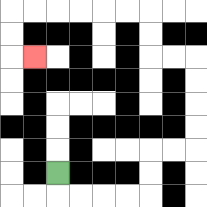{'start': '[2, 7]', 'end': '[1, 2]', 'path_directions': 'D,R,R,R,R,U,U,R,R,U,U,U,U,L,L,U,U,L,L,L,L,L,L,D,D,R', 'path_coordinates': '[[2, 7], [2, 8], [3, 8], [4, 8], [5, 8], [6, 8], [6, 7], [6, 6], [7, 6], [8, 6], [8, 5], [8, 4], [8, 3], [8, 2], [7, 2], [6, 2], [6, 1], [6, 0], [5, 0], [4, 0], [3, 0], [2, 0], [1, 0], [0, 0], [0, 1], [0, 2], [1, 2]]'}